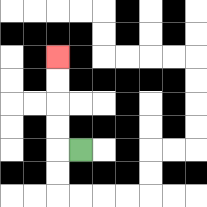{'start': '[3, 6]', 'end': '[2, 2]', 'path_directions': 'L,U,U,U,U', 'path_coordinates': '[[3, 6], [2, 6], [2, 5], [2, 4], [2, 3], [2, 2]]'}